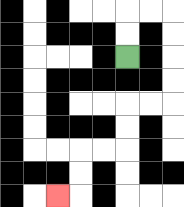{'start': '[5, 2]', 'end': '[2, 8]', 'path_directions': 'U,U,R,R,D,D,D,D,L,L,D,D,L,L,D,D,L', 'path_coordinates': '[[5, 2], [5, 1], [5, 0], [6, 0], [7, 0], [7, 1], [7, 2], [7, 3], [7, 4], [6, 4], [5, 4], [5, 5], [5, 6], [4, 6], [3, 6], [3, 7], [3, 8], [2, 8]]'}